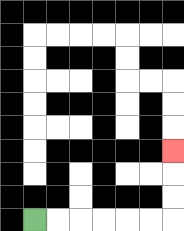{'start': '[1, 9]', 'end': '[7, 6]', 'path_directions': 'R,R,R,R,R,R,U,U,U', 'path_coordinates': '[[1, 9], [2, 9], [3, 9], [4, 9], [5, 9], [6, 9], [7, 9], [7, 8], [7, 7], [7, 6]]'}